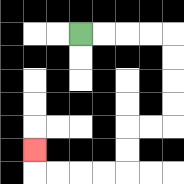{'start': '[3, 1]', 'end': '[1, 6]', 'path_directions': 'R,R,R,R,D,D,D,D,L,L,D,D,L,L,L,L,U', 'path_coordinates': '[[3, 1], [4, 1], [5, 1], [6, 1], [7, 1], [7, 2], [7, 3], [7, 4], [7, 5], [6, 5], [5, 5], [5, 6], [5, 7], [4, 7], [3, 7], [2, 7], [1, 7], [1, 6]]'}